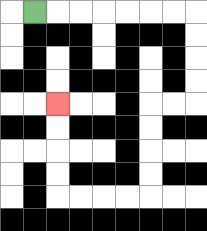{'start': '[1, 0]', 'end': '[2, 4]', 'path_directions': 'R,R,R,R,R,R,R,D,D,D,D,L,L,D,D,D,D,L,L,L,L,U,U,U,U', 'path_coordinates': '[[1, 0], [2, 0], [3, 0], [4, 0], [5, 0], [6, 0], [7, 0], [8, 0], [8, 1], [8, 2], [8, 3], [8, 4], [7, 4], [6, 4], [6, 5], [6, 6], [6, 7], [6, 8], [5, 8], [4, 8], [3, 8], [2, 8], [2, 7], [2, 6], [2, 5], [2, 4]]'}